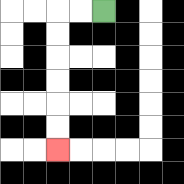{'start': '[4, 0]', 'end': '[2, 6]', 'path_directions': 'L,L,D,D,D,D,D,D', 'path_coordinates': '[[4, 0], [3, 0], [2, 0], [2, 1], [2, 2], [2, 3], [2, 4], [2, 5], [2, 6]]'}